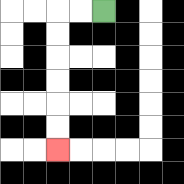{'start': '[4, 0]', 'end': '[2, 6]', 'path_directions': 'L,L,D,D,D,D,D,D', 'path_coordinates': '[[4, 0], [3, 0], [2, 0], [2, 1], [2, 2], [2, 3], [2, 4], [2, 5], [2, 6]]'}